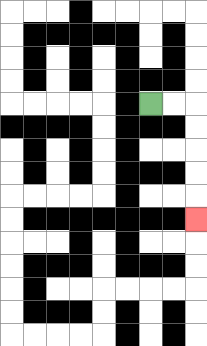{'start': '[6, 4]', 'end': '[8, 9]', 'path_directions': 'R,R,D,D,D,D,D', 'path_coordinates': '[[6, 4], [7, 4], [8, 4], [8, 5], [8, 6], [8, 7], [8, 8], [8, 9]]'}